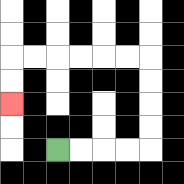{'start': '[2, 6]', 'end': '[0, 4]', 'path_directions': 'R,R,R,R,U,U,U,U,L,L,L,L,L,L,D,D', 'path_coordinates': '[[2, 6], [3, 6], [4, 6], [5, 6], [6, 6], [6, 5], [6, 4], [6, 3], [6, 2], [5, 2], [4, 2], [3, 2], [2, 2], [1, 2], [0, 2], [0, 3], [0, 4]]'}